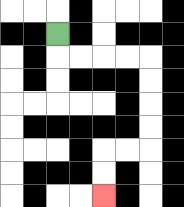{'start': '[2, 1]', 'end': '[4, 8]', 'path_directions': 'D,R,R,R,R,D,D,D,D,L,L,D,D', 'path_coordinates': '[[2, 1], [2, 2], [3, 2], [4, 2], [5, 2], [6, 2], [6, 3], [6, 4], [6, 5], [6, 6], [5, 6], [4, 6], [4, 7], [4, 8]]'}